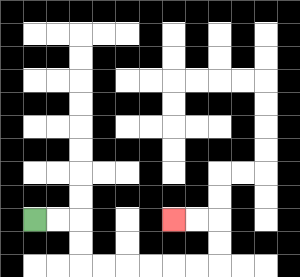{'start': '[1, 9]', 'end': '[7, 9]', 'path_directions': 'R,R,D,D,R,R,R,R,R,R,U,U,L,L', 'path_coordinates': '[[1, 9], [2, 9], [3, 9], [3, 10], [3, 11], [4, 11], [5, 11], [6, 11], [7, 11], [8, 11], [9, 11], [9, 10], [9, 9], [8, 9], [7, 9]]'}